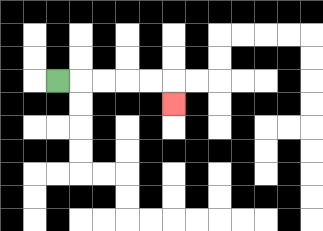{'start': '[2, 3]', 'end': '[7, 4]', 'path_directions': 'R,R,R,R,R,D', 'path_coordinates': '[[2, 3], [3, 3], [4, 3], [5, 3], [6, 3], [7, 3], [7, 4]]'}